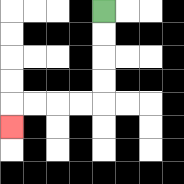{'start': '[4, 0]', 'end': '[0, 5]', 'path_directions': 'D,D,D,D,L,L,L,L,D', 'path_coordinates': '[[4, 0], [4, 1], [4, 2], [4, 3], [4, 4], [3, 4], [2, 4], [1, 4], [0, 4], [0, 5]]'}